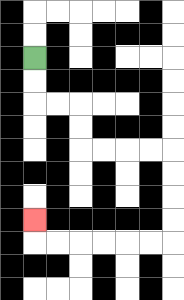{'start': '[1, 2]', 'end': '[1, 9]', 'path_directions': 'D,D,R,R,D,D,R,R,R,R,D,D,D,D,L,L,L,L,L,L,U', 'path_coordinates': '[[1, 2], [1, 3], [1, 4], [2, 4], [3, 4], [3, 5], [3, 6], [4, 6], [5, 6], [6, 6], [7, 6], [7, 7], [7, 8], [7, 9], [7, 10], [6, 10], [5, 10], [4, 10], [3, 10], [2, 10], [1, 10], [1, 9]]'}